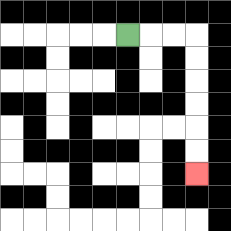{'start': '[5, 1]', 'end': '[8, 7]', 'path_directions': 'R,R,R,D,D,D,D,D,D', 'path_coordinates': '[[5, 1], [6, 1], [7, 1], [8, 1], [8, 2], [8, 3], [8, 4], [8, 5], [8, 6], [8, 7]]'}